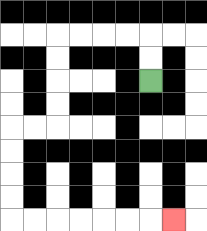{'start': '[6, 3]', 'end': '[7, 9]', 'path_directions': 'U,U,L,L,L,L,D,D,D,D,L,L,D,D,D,D,R,R,R,R,R,R,R', 'path_coordinates': '[[6, 3], [6, 2], [6, 1], [5, 1], [4, 1], [3, 1], [2, 1], [2, 2], [2, 3], [2, 4], [2, 5], [1, 5], [0, 5], [0, 6], [0, 7], [0, 8], [0, 9], [1, 9], [2, 9], [3, 9], [4, 9], [5, 9], [6, 9], [7, 9]]'}